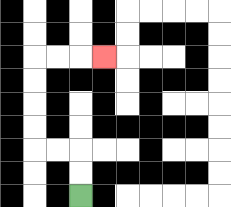{'start': '[3, 8]', 'end': '[4, 2]', 'path_directions': 'U,U,L,L,U,U,U,U,R,R,R', 'path_coordinates': '[[3, 8], [3, 7], [3, 6], [2, 6], [1, 6], [1, 5], [1, 4], [1, 3], [1, 2], [2, 2], [3, 2], [4, 2]]'}